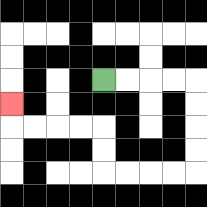{'start': '[4, 3]', 'end': '[0, 4]', 'path_directions': 'R,R,R,R,D,D,D,D,L,L,L,L,U,U,L,L,L,L,U', 'path_coordinates': '[[4, 3], [5, 3], [6, 3], [7, 3], [8, 3], [8, 4], [8, 5], [8, 6], [8, 7], [7, 7], [6, 7], [5, 7], [4, 7], [4, 6], [4, 5], [3, 5], [2, 5], [1, 5], [0, 5], [0, 4]]'}